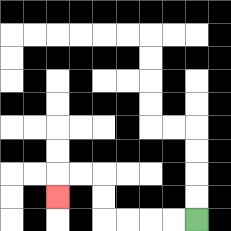{'start': '[8, 9]', 'end': '[2, 8]', 'path_directions': 'L,L,L,L,U,U,L,L,D', 'path_coordinates': '[[8, 9], [7, 9], [6, 9], [5, 9], [4, 9], [4, 8], [4, 7], [3, 7], [2, 7], [2, 8]]'}